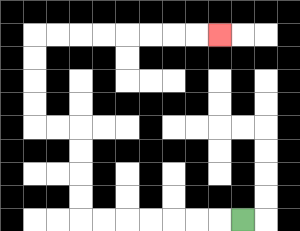{'start': '[10, 9]', 'end': '[9, 1]', 'path_directions': 'L,L,L,L,L,L,L,U,U,U,U,L,L,U,U,U,U,R,R,R,R,R,R,R,R', 'path_coordinates': '[[10, 9], [9, 9], [8, 9], [7, 9], [6, 9], [5, 9], [4, 9], [3, 9], [3, 8], [3, 7], [3, 6], [3, 5], [2, 5], [1, 5], [1, 4], [1, 3], [1, 2], [1, 1], [2, 1], [3, 1], [4, 1], [5, 1], [6, 1], [7, 1], [8, 1], [9, 1]]'}